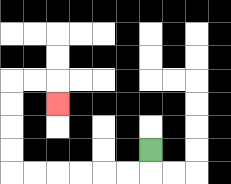{'start': '[6, 6]', 'end': '[2, 4]', 'path_directions': 'D,L,L,L,L,L,L,U,U,U,U,R,R,D', 'path_coordinates': '[[6, 6], [6, 7], [5, 7], [4, 7], [3, 7], [2, 7], [1, 7], [0, 7], [0, 6], [0, 5], [0, 4], [0, 3], [1, 3], [2, 3], [2, 4]]'}